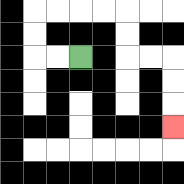{'start': '[3, 2]', 'end': '[7, 5]', 'path_directions': 'L,L,U,U,R,R,R,R,D,D,R,R,D,D,D', 'path_coordinates': '[[3, 2], [2, 2], [1, 2], [1, 1], [1, 0], [2, 0], [3, 0], [4, 0], [5, 0], [5, 1], [5, 2], [6, 2], [7, 2], [7, 3], [7, 4], [7, 5]]'}